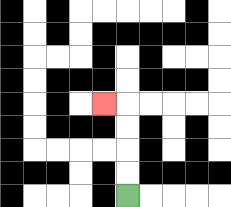{'start': '[5, 8]', 'end': '[4, 4]', 'path_directions': 'U,U,U,U,L', 'path_coordinates': '[[5, 8], [5, 7], [5, 6], [5, 5], [5, 4], [4, 4]]'}